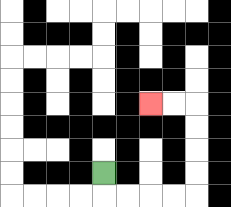{'start': '[4, 7]', 'end': '[6, 4]', 'path_directions': 'D,R,R,R,R,U,U,U,U,L,L', 'path_coordinates': '[[4, 7], [4, 8], [5, 8], [6, 8], [7, 8], [8, 8], [8, 7], [8, 6], [8, 5], [8, 4], [7, 4], [6, 4]]'}